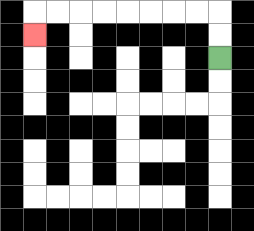{'start': '[9, 2]', 'end': '[1, 1]', 'path_directions': 'U,U,L,L,L,L,L,L,L,L,D', 'path_coordinates': '[[9, 2], [9, 1], [9, 0], [8, 0], [7, 0], [6, 0], [5, 0], [4, 0], [3, 0], [2, 0], [1, 0], [1, 1]]'}